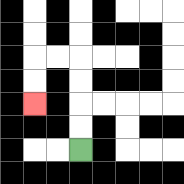{'start': '[3, 6]', 'end': '[1, 4]', 'path_directions': 'U,U,U,U,L,L,D,D', 'path_coordinates': '[[3, 6], [3, 5], [3, 4], [3, 3], [3, 2], [2, 2], [1, 2], [1, 3], [1, 4]]'}